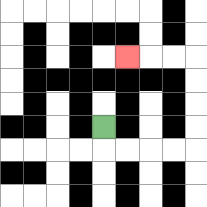{'start': '[4, 5]', 'end': '[5, 2]', 'path_directions': 'D,R,R,R,R,U,U,U,U,L,L,L', 'path_coordinates': '[[4, 5], [4, 6], [5, 6], [6, 6], [7, 6], [8, 6], [8, 5], [8, 4], [8, 3], [8, 2], [7, 2], [6, 2], [5, 2]]'}